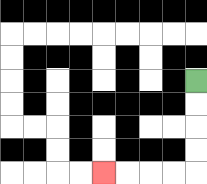{'start': '[8, 3]', 'end': '[4, 7]', 'path_directions': 'D,D,D,D,L,L,L,L', 'path_coordinates': '[[8, 3], [8, 4], [8, 5], [8, 6], [8, 7], [7, 7], [6, 7], [5, 7], [4, 7]]'}